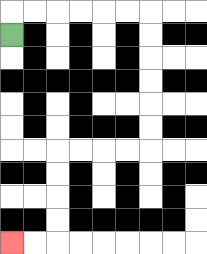{'start': '[0, 1]', 'end': '[0, 10]', 'path_directions': 'U,R,R,R,R,R,R,D,D,D,D,D,D,L,L,L,L,D,D,D,D,L,L', 'path_coordinates': '[[0, 1], [0, 0], [1, 0], [2, 0], [3, 0], [4, 0], [5, 0], [6, 0], [6, 1], [6, 2], [6, 3], [6, 4], [6, 5], [6, 6], [5, 6], [4, 6], [3, 6], [2, 6], [2, 7], [2, 8], [2, 9], [2, 10], [1, 10], [0, 10]]'}